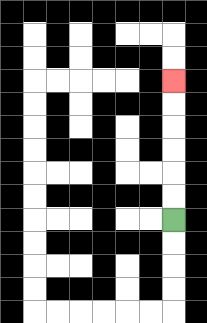{'start': '[7, 9]', 'end': '[7, 3]', 'path_directions': 'U,U,U,U,U,U', 'path_coordinates': '[[7, 9], [7, 8], [7, 7], [7, 6], [7, 5], [7, 4], [7, 3]]'}